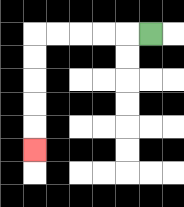{'start': '[6, 1]', 'end': '[1, 6]', 'path_directions': 'L,L,L,L,L,D,D,D,D,D', 'path_coordinates': '[[6, 1], [5, 1], [4, 1], [3, 1], [2, 1], [1, 1], [1, 2], [1, 3], [1, 4], [1, 5], [1, 6]]'}